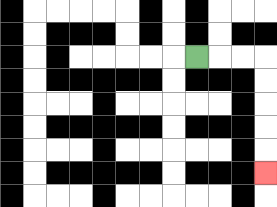{'start': '[8, 2]', 'end': '[11, 7]', 'path_directions': 'R,R,R,D,D,D,D,D', 'path_coordinates': '[[8, 2], [9, 2], [10, 2], [11, 2], [11, 3], [11, 4], [11, 5], [11, 6], [11, 7]]'}